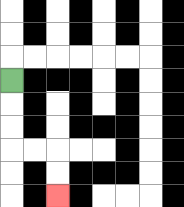{'start': '[0, 3]', 'end': '[2, 8]', 'path_directions': 'D,D,D,R,R,D,D', 'path_coordinates': '[[0, 3], [0, 4], [0, 5], [0, 6], [1, 6], [2, 6], [2, 7], [2, 8]]'}